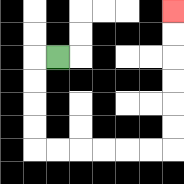{'start': '[2, 2]', 'end': '[7, 0]', 'path_directions': 'L,D,D,D,D,R,R,R,R,R,R,U,U,U,U,U,U', 'path_coordinates': '[[2, 2], [1, 2], [1, 3], [1, 4], [1, 5], [1, 6], [2, 6], [3, 6], [4, 6], [5, 6], [6, 6], [7, 6], [7, 5], [7, 4], [7, 3], [7, 2], [7, 1], [7, 0]]'}